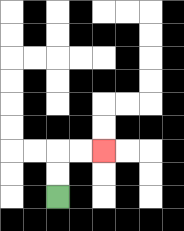{'start': '[2, 8]', 'end': '[4, 6]', 'path_directions': 'U,U,R,R', 'path_coordinates': '[[2, 8], [2, 7], [2, 6], [3, 6], [4, 6]]'}